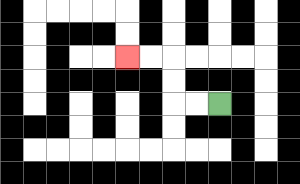{'start': '[9, 4]', 'end': '[5, 2]', 'path_directions': 'L,L,U,U,L,L', 'path_coordinates': '[[9, 4], [8, 4], [7, 4], [7, 3], [7, 2], [6, 2], [5, 2]]'}